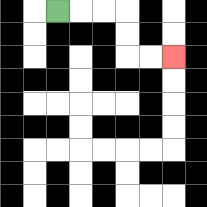{'start': '[2, 0]', 'end': '[7, 2]', 'path_directions': 'R,R,R,D,D,R,R', 'path_coordinates': '[[2, 0], [3, 0], [4, 0], [5, 0], [5, 1], [5, 2], [6, 2], [7, 2]]'}